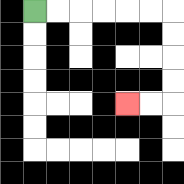{'start': '[1, 0]', 'end': '[5, 4]', 'path_directions': 'R,R,R,R,R,R,D,D,D,D,L,L', 'path_coordinates': '[[1, 0], [2, 0], [3, 0], [4, 0], [5, 0], [6, 0], [7, 0], [7, 1], [7, 2], [7, 3], [7, 4], [6, 4], [5, 4]]'}